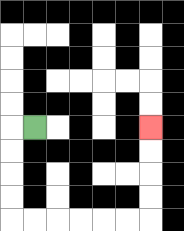{'start': '[1, 5]', 'end': '[6, 5]', 'path_directions': 'L,D,D,D,D,R,R,R,R,R,R,U,U,U,U', 'path_coordinates': '[[1, 5], [0, 5], [0, 6], [0, 7], [0, 8], [0, 9], [1, 9], [2, 9], [3, 9], [4, 9], [5, 9], [6, 9], [6, 8], [6, 7], [6, 6], [6, 5]]'}